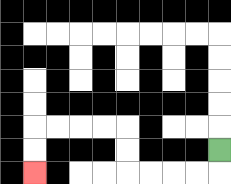{'start': '[9, 6]', 'end': '[1, 7]', 'path_directions': 'D,L,L,L,L,U,U,L,L,L,L,D,D', 'path_coordinates': '[[9, 6], [9, 7], [8, 7], [7, 7], [6, 7], [5, 7], [5, 6], [5, 5], [4, 5], [3, 5], [2, 5], [1, 5], [1, 6], [1, 7]]'}